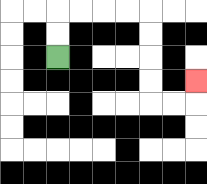{'start': '[2, 2]', 'end': '[8, 3]', 'path_directions': 'U,U,R,R,R,R,D,D,D,D,R,R,U', 'path_coordinates': '[[2, 2], [2, 1], [2, 0], [3, 0], [4, 0], [5, 0], [6, 0], [6, 1], [6, 2], [6, 3], [6, 4], [7, 4], [8, 4], [8, 3]]'}